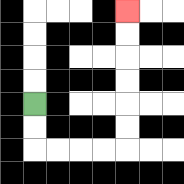{'start': '[1, 4]', 'end': '[5, 0]', 'path_directions': 'D,D,R,R,R,R,U,U,U,U,U,U', 'path_coordinates': '[[1, 4], [1, 5], [1, 6], [2, 6], [3, 6], [4, 6], [5, 6], [5, 5], [5, 4], [5, 3], [5, 2], [5, 1], [5, 0]]'}